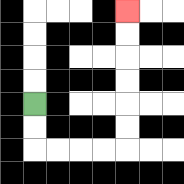{'start': '[1, 4]', 'end': '[5, 0]', 'path_directions': 'D,D,R,R,R,R,U,U,U,U,U,U', 'path_coordinates': '[[1, 4], [1, 5], [1, 6], [2, 6], [3, 6], [4, 6], [5, 6], [5, 5], [5, 4], [5, 3], [5, 2], [5, 1], [5, 0]]'}